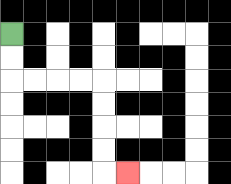{'start': '[0, 1]', 'end': '[5, 7]', 'path_directions': 'D,D,R,R,R,R,D,D,D,D,R', 'path_coordinates': '[[0, 1], [0, 2], [0, 3], [1, 3], [2, 3], [3, 3], [4, 3], [4, 4], [4, 5], [4, 6], [4, 7], [5, 7]]'}